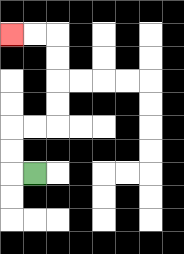{'start': '[1, 7]', 'end': '[0, 1]', 'path_directions': 'L,U,U,R,R,U,U,U,U,L,L', 'path_coordinates': '[[1, 7], [0, 7], [0, 6], [0, 5], [1, 5], [2, 5], [2, 4], [2, 3], [2, 2], [2, 1], [1, 1], [0, 1]]'}